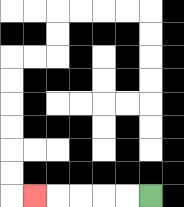{'start': '[6, 8]', 'end': '[1, 8]', 'path_directions': 'L,L,L,L,L', 'path_coordinates': '[[6, 8], [5, 8], [4, 8], [3, 8], [2, 8], [1, 8]]'}